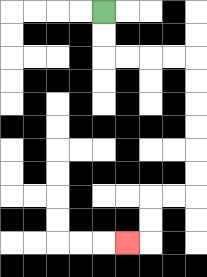{'start': '[4, 0]', 'end': '[5, 10]', 'path_directions': 'D,D,R,R,R,R,D,D,D,D,D,D,L,L,D,D,L', 'path_coordinates': '[[4, 0], [4, 1], [4, 2], [5, 2], [6, 2], [7, 2], [8, 2], [8, 3], [8, 4], [8, 5], [8, 6], [8, 7], [8, 8], [7, 8], [6, 8], [6, 9], [6, 10], [5, 10]]'}